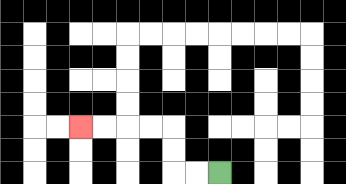{'start': '[9, 7]', 'end': '[3, 5]', 'path_directions': 'L,L,U,U,L,L,L,L', 'path_coordinates': '[[9, 7], [8, 7], [7, 7], [7, 6], [7, 5], [6, 5], [5, 5], [4, 5], [3, 5]]'}